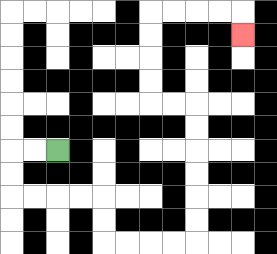{'start': '[2, 6]', 'end': '[10, 1]', 'path_directions': 'L,L,D,D,R,R,R,R,D,D,R,R,R,R,U,U,U,U,U,U,L,L,U,U,U,U,R,R,R,R,D', 'path_coordinates': '[[2, 6], [1, 6], [0, 6], [0, 7], [0, 8], [1, 8], [2, 8], [3, 8], [4, 8], [4, 9], [4, 10], [5, 10], [6, 10], [7, 10], [8, 10], [8, 9], [8, 8], [8, 7], [8, 6], [8, 5], [8, 4], [7, 4], [6, 4], [6, 3], [6, 2], [6, 1], [6, 0], [7, 0], [8, 0], [9, 0], [10, 0], [10, 1]]'}